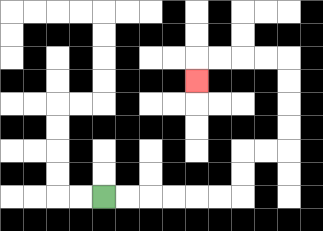{'start': '[4, 8]', 'end': '[8, 3]', 'path_directions': 'R,R,R,R,R,R,U,U,R,R,U,U,U,U,L,L,L,L,D', 'path_coordinates': '[[4, 8], [5, 8], [6, 8], [7, 8], [8, 8], [9, 8], [10, 8], [10, 7], [10, 6], [11, 6], [12, 6], [12, 5], [12, 4], [12, 3], [12, 2], [11, 2], [10, 2], [9, 2], [8, 2], [8, 3]]'}